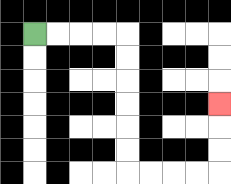{'start': '[1, 1]', 'end': '[9, 4]', 'path_directions': 'R,R,R,R,D,D,D,D,D,D,R,R,R,R,U,U,U', 'path_coordinates': '[[1, 1], [2, 1], [3, 1], [4, 1], [5, 1], [5, 2], [5, 3], [5, 4], [5, 5], [5, 6], [5, 7], [6, 7], [7, 7], [8, 7], [9, 7], [9, 6], [9, 5], [9, 4]]'}